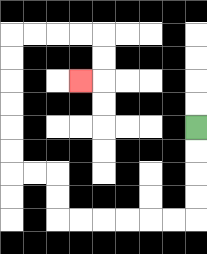{'start': '[8, 5]', 'end': '[3, 3]', 'path_directions': 'D,D,D,D,L,L,L,L,L,L,U,U,L,L,U,U,U,U,U,U,R,R,R,R,D,D,L', 'path_coordinates': '[[8, 5], [8, 6], [8, 7], [8, 8], [8, 9], [7, 9], [6, 9], [5, 9], [4, 9], [3, 9], [2, 9], [2, 8], [2, 7], [1, 7], [0, 7], [0, 6], [0, 5], [0, 4], [0, 3], [0, 2], [0, 1], [1, 1], [2, 1], [3, 1], [4, 1], [4, 2], [4, 3], [3, 3]]'}